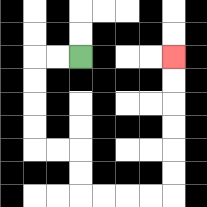{'start': '[3, 2]', 'end': '[7, 2]', 'path_directions': 'L,L,D,D,D,D,R,R,D,D,R,R,R,R,U,U,U,U,U,U', 'path_coordinates': '[[3, 2], [2, 2], [1, 2], [1, 3], [1, 4], [1, 5], [1, 6], [2, 6], [3, 6], [3, 7], [3, 8], [4, 8], [5, 8], [6, 8], [7, 8], [7, 7], [7, 6], [7, 5], [7, 4], [7, 3], [7, 2]]'}